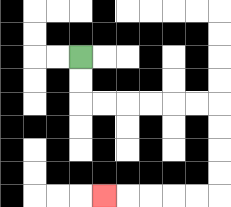{'start': '[3, 2]', 'end': '[4, 8]', 'path_directions': 'D,D,R,R,R,R,R,R,D,D,D,D,L,L,L,L,L', 'path_coordinates': '[[3, 2], [3, 3], [3, 4], [4, 4], [5, 4], [6, 4], [7, 4], [8, 4], [9, 4], [9, 5], [9, 6], [9, 7], [9, 8], [8, 8], [7, 8], [6, 8], [5, 8], [4, 8]]'}